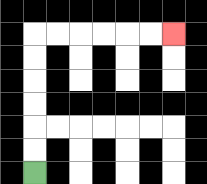{'start': '[1, 7]', 'end': '[7, 1]', 'path_directions': 'U,U,U,U,U,U,R,R,R,R,R,R', 'path_coordinates': '[[1, 7], [1, 6], [1, 5], [1, 4], [1, 3], [1, 2], [1, 1], [2, 1], [3, 1], [4, 1], [5, 1], [6, 1], [7, 1]]'}